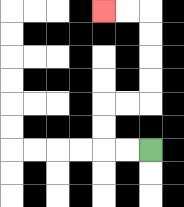{'start': '[6, 6]', 'end': '[4, 0]', 'path_directions': 'L,L,U,U,R,R,U,U,U,U,L,L', 'path_coordinates': '[[6, 6], [5, 6], [4, 6], [4, 5], [4, 4], [5, 4], [6, 4], [6, 3], [6, 2], [6, 1], [6, 0], [5, 0], [4, 0]]'}